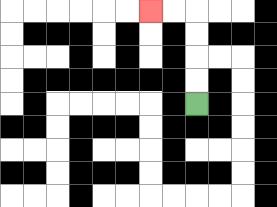{'start': '[8, 4]', 'end': '[6, 0]', 'path_directions': 'U,U,U,U,L,L', 'path_coordinates': '[[8, 4], [8, 3], [8, 2], [8, 1], [8, 0], [7, 0], [6, 0]]'}